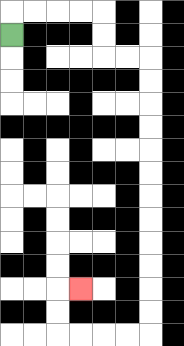{'start': '[0, 1]', 'end': '[3, 12]', 'path_directions': 'U,R,R,R,R,D,D,R,R,D,D,D,D,D,D,D,D,D,D,D,D,L,L,L,L,U,U,R', 'path_coordinates': '[[0, 1], [0, 0], [1, 0], [2, 0], [3, 0], [4, 0], [4, 1], [4, 2], [5, 2], [6, 2], [6, 3], [6, 4], [6, 5], [6, 6], [6, 7], [6, 8], [6, 9], [6, 10], [6, 11], [6, 12], [6, 13], [6, 14], [5, 14], [4, 14], [3, 14], [2, 14], [2, 13], [2, 12], [3, 12]]'}